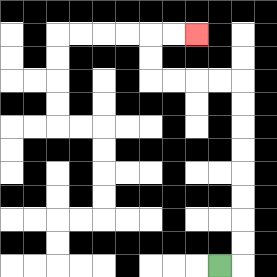{'start': '[9, 11]', 'end': '[8, 1]', 'path_directions': 'R,U,U,U,U,U,U,U,U,L,L,L,L,U,U,R,R', 'path_coordinates': '[[9, 11], [10, 11], [10, 10], [10, 9], [10, 8], [10, 7], [10, 6], [10, 5], [10, 4], [10, 3], [9, 3], [8, 3], [7, 3], [6, 3], [6, 2], [6, 1], [7, 1], [8, 1]]'}